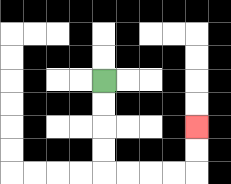{'start': '[4, 3]', 'end': '[8, 5]', 'path_directions': 'D,D,D,D,R,R,R,R,U,U', 'path_coordinates': '[[4, 3], [4, 4], [4, 5], [4, 6], [4, 7], [5, 7], [6, 7], [7, 7], [8, 7], [8, 6], [8, 5]]'}